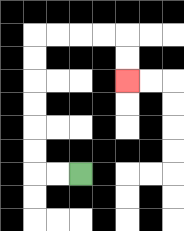{'start': '[3, 7]', 'end': '[5, 3]', 'path_directions': 'L,L,U,U,U,U,U,U,R,R,R,R,D,D', 'path_coordinates': '[[3, 7], [2, 7], [1, 7], [1, 6], [1, 5], [1, 4], [1, 3], [1, 2], [1, 1], [2, 1], [3, 1], [4, 1], [5, 1], [5, 2], [5, 3]]'}